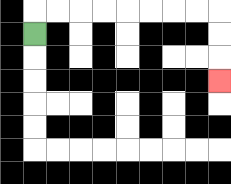{'start': '[1, 1]', 'end': '[9, 3]', 'path_directions': 'U,R,R,R,R,R,R,R,R,D,D,D', 'path_coordinates': '[[1, 1], [1, 0], [2, 0], [3, 0], [4, 0], [5, 0], [6, 0], [7, 0], [8, 0], [9, 0], [9, 1], [9, 2], [9, 3]]'}